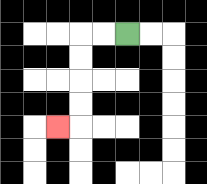{'start': '[5, 1]', 'end': '[2, 5]', 'path_directions': 'L,L,D,D,D,D,L', 'path_coordinates': '[[5, 1], [4, 1], [3, 1], [3, 2], [3, 3], [3, 4], [3, 5], [2, 5]]'}